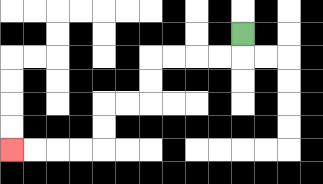{'start': '[10, 1]', 'end': '[0, 6]', 'path_directions': 'D,L,L,L,L,D,D,L,L,D,D,L,L,L,L', 'path_coordinates': '[[10, 1], [10, 2], [9, 2], [8, 2], [7, 2], [6, 2], [6, 3], [6, 4], [5, 4], [4, 4], [4, 5], [4, 6], [3, 6], [2, 6], [1, 6], [0, 6]]'}